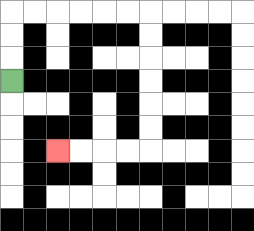{'start': '[0, 3]', 'end': '[2, 6]', 'path_directions': 'U,U,U,R,R,R,R,R,R,D,D,D,D,D,D,L,L,L,L', 'path_coordinates': '[[0, 3], [0, 2], [0, 1], [0, 0], [1, 0], [2, 0], [3, 0], [4, 0], [5, 0], [6, 0], [6, 1], [6, 2], [6, 3], [6, 4], [6, 5], [6, 6], [5, 6], [4, 6], [3, 6], [2, 6]]'}